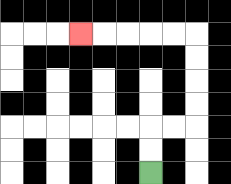{'start': '[6, 7]', 'end': '[3, 1]', 'path_directions': 'U,U,R,R,U,U,U,U,L,L,L,L,L', 'path_coordinates': '[[6, 7], [6, 6], [6, 5], [7, 5], [8, 5], [8, 4], [8, 3], [8, 2], [8, 1], [7, 1], [6, 1], [5, 1], [4, 1], [3, 1]]'}